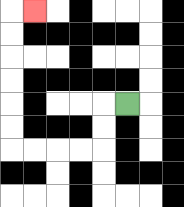{'start': '[5, 4]', 'end': '[1, 0]', 'path_directions': 'L,D,D,L,L,L,L,U,U,U,U,U,U,R', 'path_coordinates': '[[5, 4], [4, 4], [4, 5], [4, 6], [3, 6], [2, 6], [1, 6], [0, 6], [0, 5], [0, 4], [0, 3], [0, 2], [0, 1], [0, 0], [1, 0]]'}